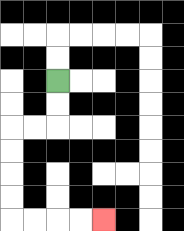{'start': '[2, 3]', 'end': '[4, 9]', 'path_directions': 'D,D,L,L,D,D,D,D,R,R,R,R', 'path_coordinates': '[[2, 3], [2, 4], [2, 5], [1, 5], [0, 5], [0, 6], [0, 7], [0, 8], [0, 9], [1, 9], [2, 9], [3, 9], [4, 9]]'}